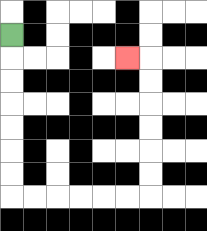{'start': '[0, 1]', 'end': '[5, 2]', 'path_directions': 'D,D,D,D,D,D,D,R,R,R,R,R,R,U,U,U,U,U,U,L', 'path_coordinates': '[[0, 1], [0, 2], [0, 3], [0, 4], [0, 5], [0, 6], [0, 7], [0, 8], [1, 8], [2, 8], [3, 8], [4, 8], [5, 8], [6, 8], [6, 7], [6, 6], [6, 5], [6, 4], [6, 3], [6, 2], [5, 2]]'}